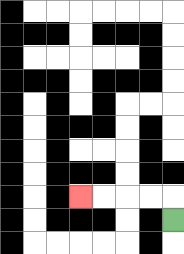{'start': '[7, 9]', 'end': '[3, 8]', 'path_directions': 'U,L,L,L,L', 'path_coordinates': '[[7, 9], [7, 8], [6, 8], [5, 8], [4, 8], [3, 8]]'}